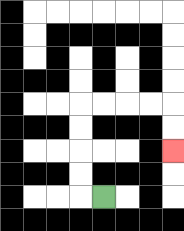{'start': '[4, 8]', 'end': '[7, 6]', 'path_directions': 'L,U,U,U,U,R,R,R,R,D,D', 'path_coordinates': '[[4, 8], [3, 8], [3, 7], [3, 6], [3, 5], [3, 4], [4, 4], [5, 4], [6, 4], [7, 4], [7, 5], [7, 6]]'}